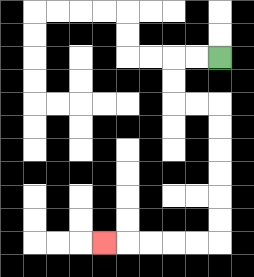{'start': '[9, 2]', 'end': '[4, 10]', 'path_directions': 'L,L,D,D,R,R,D,D,D,D,D,D,L,L,L,L,L', 'path_coordinates': '[[9, 2], [8, 2], [7, 2], [7, 3], [7, 4], [8, 4], [9, 4], [9, 5], [9, 6], [9, 7], [9, 8], [9, 9], [9, 10], [8, 10], [7, 10], [6, 10], [5, 10], [4, 10]]'}